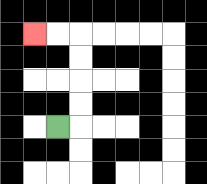{'start': '[2, 5]', 'end': '[1, 1]', 'path_directions': 'R,U,U,U,U,L,L', 'path_coordinates': '[[2, 5], [3, 5], [3, 4], [3, 3], [3, 2], [3, 1], [2, 1], [1, 1]]'}